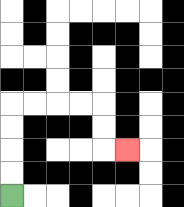{'start': '[0, 8]', 'end': '[5, 6]', 'path_directions': 'U,U,U,U,R,R,R,R,D,D,R', 'path_coordinates': '[[0, 8], [0, 7], [0, 6], [0, 5], [0, 4], [1, 4], [2, 4], [3, 4], [4, 4], [4, 5], [4, 6], [5, 6]]'}